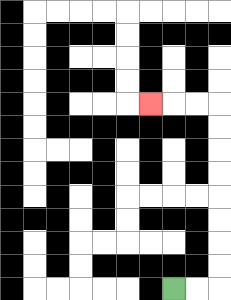{'start': '[7, 12]', 'end': '[6, 4]', 'path_directions': 'R,R,U,U,U,U,U,U,U,U,L,L,L', 'path_coordinates': '[[7, 12], [8, 12], [9, 12], [9, 11], [9, 10], [9, 9], [9, 8], [9, 7], [9, 6], [9, 5], [9, 4], [8, 4], [7, 4], [6, 4]]'}